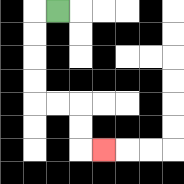{'start': '[2, 0]', 'end': '[4, 6]', 'path_directions': 'L,D,D,D,D,R,R,D,D,R', 'path_coordinates': '[[2, 0], [1, 0], [1, 1], [1, 2], [1, 3], [1, 4], [2, 4], [3, 4], [3, 5], [3, 6], [4, 6]]'}